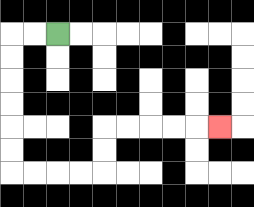{'start': '[2, 1]', 'end': '[9, 5]', 'path_directions': 'L,L,D,D,D,D,D,D,R,R,R,R,U,U,R,R,R,R,R', 'path_coordinates': '[[2, 1], [1, 1], [0, 1], [0, 2], [0, 3], [0, 4], [0, 5], [0, 6], [0, 7], [1, 7], [2, 7], [3, 7], [4, 7], [4, 6], [4, 5], [5, 5], [6, 5], [7, 5], [8, 5], [9, 5]]'}